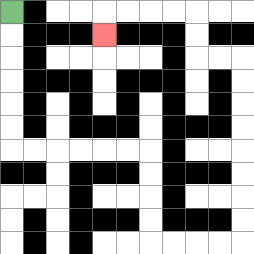{'start': '[0, 0]', 'end': '[4, 1]', 'path_directions': 'D,D,D,D,D,D,R,R,R,R,R,R,D,D,D,D,R,R,R,R,U,U,U,U,U,U,U,U,L,L,U,U,L,L,L,L,D', 'path_coordinates': '[[0, 0], [0, 1], [0, 2], [0, 3], [0, 4], [0, 5], [0, 6], [1, 6], [2, 6], [3, 6], [4, 6], [5, 6], [6, 6], [6, 7], [6, 8], [6, 9], [6, 10], [7, 10], [8, 10], [9, 10], [10, 10], [10, 9], [10, 8], [10, 7], [10, 6], [10, 5], [10, 4], [10, 3], [10, 2], [9, 2], [8, 2], [8, 1], [8, 0], [7, 0], [6, 0], [5, 0], [4, 0], [4, 1]]'}